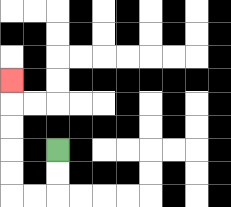{'start': '[2, 6]', 'end': '[0, 3]', 'path_directions': 'D,D,L,L,U,U,U,U,U', 'path_coordinates': '[[2, 6], [2, 7], [2, 8], [1, 8], [0, 8], [0, 7], [0, 6], [0, 5], [0, 4], [0, 3]]'}